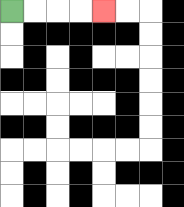{'start': '[0, 0]', 'end': '[4, 0]', 'path_directions': 'R,R,R,R', 'path_coordinates': '[[0, 0], [1, 0], [2, 0], [3, 0], [4, 0]]'}